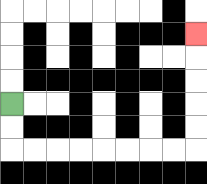{'start': '[0, 4]', 'end': '[8, 1]', 'path_directions': 'D,D,R,R,R,R,R,R,R,R,U,U,U,U,U', 'path_coordinates': '[[0, 4], [0, 5], [0, 6], [1, 6], [2, 6], [3, 6], [4, 6], [5, 6], [6, 6], [7, 6], [8, 6], [8, 5], [8, 4], [8, 3], [8, 2], [8, 1]]'}